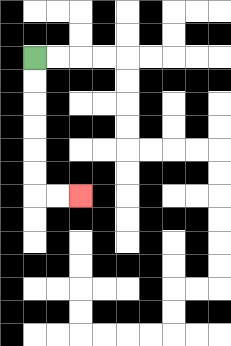{'start': '[1, 2]', 'end': '[3, 8]', 'path_directions': 'D,D,D,D,D,D,R,R', 'path_coordinates': '[[1, 2], [1, 3], [1, 4], [1, 5], [1, 6], [1, 7], [1, 8], [2, 8], [3, 8]]'}